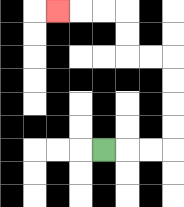{'start': '[4, 6]', 'end': '[2, 0]', 'path_directions': 'R,R,R,U,U,U,U,L,L,U,U,L,L,L', 'path_coordinates': '[[4, 6], [5, 6], [6, 6], [7, 6], [7, 5], [7, 4], [7, 3], [7, 2], [6, 2], [5, 2], [5, 1], [5, 0], [4, 0], [3, 0], [2, 0]]'}